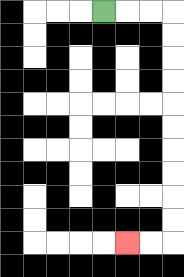{'start': '[4, 0]', 'end': '[5, 10]', 'path_directions': 'R,R,R,D,D,D,D,D,D,D,D,D,D,L,L', 'path_coordinates': '[[4, 0], [5, 0], [6, 0], [7, 0], [7, 1], [7, 2], [7, 3], [7, 4], [7, 5], [7, 6], [7, 7], [7, 8], [7, 9], [7, 10], [6, 10], [5, 10]]'}